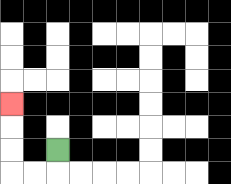{'start': '[2, 6]', 'end': '[0, 4]', 'path_directions': 'D,L,L,U,U,U', 'path_coordinates': '[[2, 6], [2, 7], [1, 7], [0, 7], [0, 6], [0, 5], [0, 4]]'}